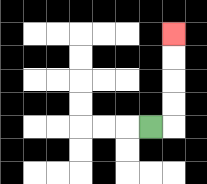{'start': '[6, 5]', 'end': '[7, 1]', 'path_directions': 'R,U,U,U,U', 'path_coordinates': '[[6, 5], [7, 5], [7, 4], [7, 3], [7, 2], [7, 1]]'}